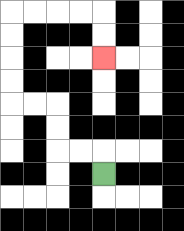{'start': '[4, 7]', 'end': '[4, 2]', 'path_directions': 'U,L,L,U,U,L,L,U,U,U,U,R,R,R,R,D,D', 'path_coordinates': '[[4, 7], [4, 6], [3, 6], [2, 6], [2, 5], [2, 4], [1, 4], [0, 4], [0, 3], [0, 2], [0, 1], [0, 0], [1, 0], [2, 0], [3, 0], [4, 0], [4, 1], [4, 2]]'}